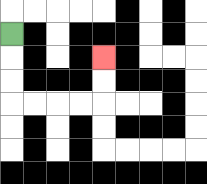{'start': '[0, 1]', 'end': '[4, 2]', 'path_directions': 'D,D,D,R,R,R,R,U,U', 'path_coordinates': '[[0, 1], [0, 2], [0, 3], [0, 4], [1, 4], [2, 4], [3, 4], [4, 4], [4, 3], [4, 2]]'}